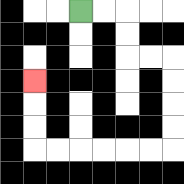{'start': '[3, 0]', 'end': '[1, 3]', 'path_directions': 'R,R,D,D,R,R,D,D,D,D,L,L,L,L,L,L,U,U,U', 'path_coordinates': '[[3, 0], [4, 0], [5, 0], [5, 1], [5, 2], [6, 2], [7, 2], [7, 3], [7, 4], [7, 5], [7, 6], [6, 6], [5, 6], [4, 6], [3, 6], [2, 6], [1, 6], [1, 5], [1, 4], [1, 3]]'}